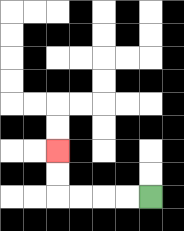{'start': '[6, 8]', 'end': '[2, 6]', 'path_directions': 'L,L,L,L,U,U', 'path_coordinates': '[[6, 8], [5, 8], [4, 8], [3, 8], [2, 8], [2, 7], [2, 6]]'}